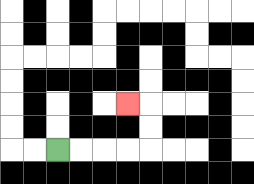{'start': '[2, 6]', 'end': '[5, 4]', 'path_directions': 'R,R,R,R,U,U,L', 'path_coordinates': '[[2, 6], [3, 6], [4, 6], [5, 6], [6, 6], [6, 5], [6, 4], [5, 4]]'}